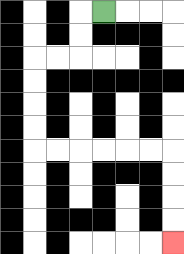{'start': '[4, 0]', 'end': '[7, 10]', 'path_directions': 'L,D,D,L,L,D,D,D,D,R,R,R,R,R,R,D,D,D,D', 'path_coordinates': '[[4, 0], [3, 0], [3, 1], [3, 2], [2, 2], [1, 2], [1, 3], [1, 4], [1, 5], [1, 6], [2, 6], [3, 6], [4, 6], [5, 6], [6, 6], [7, 6], [7, 7], [7, 8], [7, 9], [7, 10]]'}